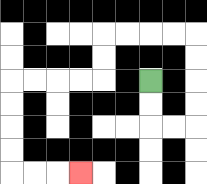{'start': '[6, 3]', 'end': '[3, 7]', 'path_directions': 'D,D,R,R,U,U,U,U,L,L,L,L,D,D,L,L,L,L,D,D,D,D,R,R,R', 'path_coordinates': '[[6, 3], [6, 4], [6, 5], [7, 5], [8, 5], [8, 4], [8, 3], [8, 2], [8, 1], [7, 1], [6, 1], [5, 1], [4, 1], [4, 2], [4, 3], [3, 3], [2, 3], [1, 3], [0, 3], [0, 4], [0, 5], [0, 6], [0, 7], [1, 7], [2, 7], [3, 7]]'}